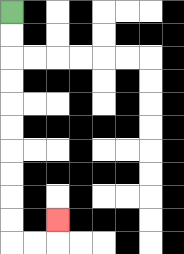{'start': '[0, 0]', 'end': '[2, 9]', 'path_directions': 'D,D,D,D,D,D,D,D,D,D,R,R,U', 'path_coordinates': '[[0, 0], [0, 1], [0, 2], [0, 3], [0, 4], [0, 5], [0, 6], [0, 7], [0, 8], [0, 9], [0, 10], [1, 10], [2, 10], [2, 9]]'}